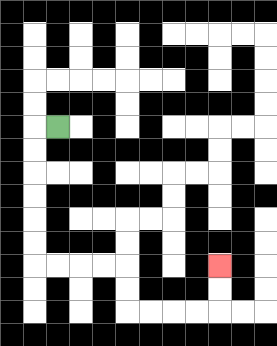{'start': '[2, 5]', 'end': '[9, 11]', 'path_directions': 'L,D,D,D,D,D,D,R,R,R,R,D,D,R,R,R,R,U,U', 'path_coordinates': '[[2, 5], [1, 5], [1, 6], [1, 7], [1, 8], [1, 9], [1, 10], [1, 11], [2, 11], [3, 11], [4, 11], [5, 11], [5, 12], [5, 13], [6, 13], [7, 13], [8, 13], [9, 13], [9, 12], [9, 11]]'}